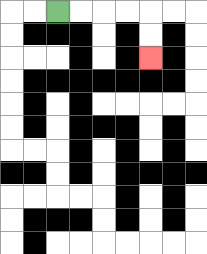{'start': '[2, 0]', 'end': '[6, 2]', 'path_directions': 'R,R,R,R,D,D', 'path_coordinates': '[[2, 0], [3, 0], [4, 0], [5, 0], [6, 0], [6, 1], [6, 2]]'}